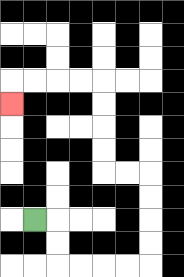{'start': '[1, 9]', 'end': '[0, 4]', 'path_directions': 'R,D,D,R,R,R,R,U,U,U,U,L,L,U,U,U,U,L,L,L,L,D', 'path_coordinates': '[[1, 9], [2, 9], [2, 10], [2, 11], [3, 11], [4, 11], [5, 11], [6, 11], [6, 10], [6, 9], [6, 8], [6, 7], [5, 7], [4, 7], [4, 6], [4, 5], [4, 4], [4, 3], [3, 3], [2, 3], [1, 3], [0, 3], [0, 4]]'}